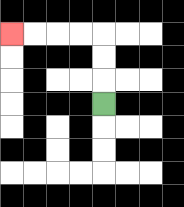{'start': '[4, 4]', 'end': '[0, 1]', 'path_directions': 'U,U,U,L,L,L,L', 'path_coordinates': '[[4, 4], [4, 3], [4, 2], [4, 1], [3, 1], [2, 1], [1, 1], [0, 1]]'}